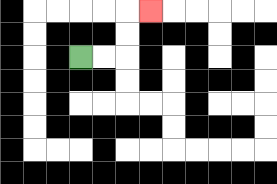{'start': '[3, 2]', 'end': '[6, 0]', 'path_directions': 'R,R,U,U,R', 'path_coordinates': '[[3, 2], [4, 2], [5, 2], [5, 1], [5, 0], [6, 0]]'}